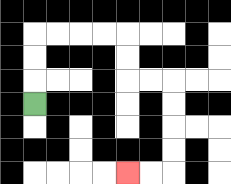{'start': '[1, 4]', 'end': '[5, 7]', 'path_directions': 'U,U,U,R,R,R,R,D,D,R,R,D,D,D,D,L,L', 'path_coordinates': '[[1, 4], [1, 3], [1, 2], [1, 1], [2, 1], [3, 1], [4, 1], [5, 1], [5, 2], [5, 3], [6, 3], [7, 3], [7, 4], [7, 5], [7, 6], [7, 7], [6, 7], [5, 7]]'}